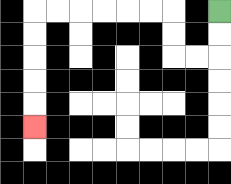{'start': '[9, 0]', 'end': '[1, 5]', 'path_directions': 'D,D,L,L,U,U,L,L,L,L,L,L,D,D,D,D,D', 'path_coordinates': '[[9, 0], [9, 1], [9, 2], [8, 2], [7, 2], [7, 1], [7, 0], [6, 0], [5, 0], [4, 0], [3, 0], [2, 0], [1, 0], [1, 1], [1, 2], [1, 3], [1, 4], [1, 5]]'}